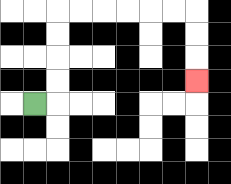{'start': '[1, 4]', 'end': '[8, 3]', 'path_directions': 'R,U,U,U,U,R,R,R,R,R,R,D,D,D', 'path_coordinates': '[[1, 4], [2, 4], [2, 3], [2, 2], [2, 1], [2, 0], [3, 0], [4, 0], [5, 0], [6, 0], [7, 0], [8, 0], [8, 1], [8, 2], [8, 3]]'}